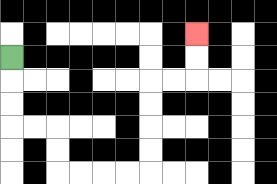{'start': '[0, 2]', 'end': '[8, 1]', 'path_directions': 'D,D,D,R,R,D,D,R,R,R,R,U,U,U,U,R,R,U,U', 'path_coordinates': '[[0, 2], [0, 3], [0, 4], [0, 5], [1, 5], [2, 5], [2, 6], [2, 7], [3, 7], [4, 7], [5, 7], [6, 7], [6, 6], [6, 5], [6, 4], [6, 3], [7, 3], [8, 3], [8, 2], [8, 1]]'}